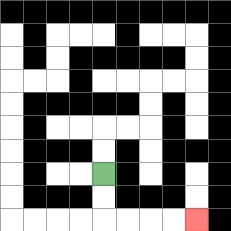{'start': '[4, 7]', 'end': '[8, 9]', 'path_directions': 'D,D,R,R,R,R', 'path_coordinates': '[[4, 7], [4, 8], [4, 9], [5, 9], [6, 9], [7, 9], [8, 9]]'}